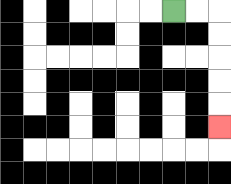{'start': '[7, 0]', 'end': '[9, 5]', 'path_directions': 'R,R,D,D,D,D,D', 'path_coordinates': '[[7, 0], [8, 0], [9, 0], [9, 1], [9, 2], [9, 3], [9, 4], [9, 5]]'}